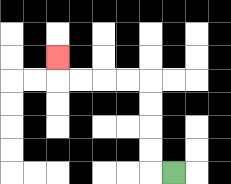{'start': '[7, 7]', 'end': '[2, 2]', 'path_directions': 'L,U,U,U,U,L,L,L,L,U', 'path_coordinates': '[[7, 7], [6, 7], [6, 6], [6, 5], [6, 4], [6, 3], [5, 3], [4, 3], [3, 3], [2, 3], [2, 2]]'}